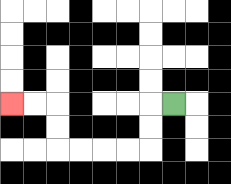{'start': '[7, 4]', 'end': '[0, 4]', 'path_directions': 'L,D,D,L,L,L,L,U,U,L,L', 'path_coordinates': '[[7, 4], [6, 4], [6, 5], [6, 6], [5, 6], [4, 6], [3, 6], [2, 6], [2, 5], [2, 4], [1, 4], [0, 4]]'}